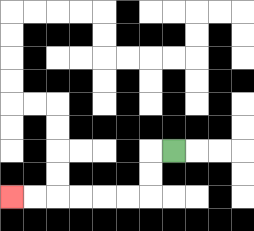{'start': '[7, 6]', 'end': '[0, 8]', 'path_directions': 'L,D,D,L,L,L,L,L,L', 'path_coordinates': '[[7, 6], [6, 6], [6, 7], [6, 8], [5, 8], [4, 8], [3, 8], [2, 8], [1, 8], [0, 8]]'}